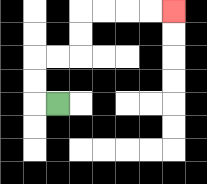{'start': '[2, 4]', 'end': '[7, 0]', 'path_directions': 'L,U,U,R,R,U,U,R,R,R,R', 'path_coordinates': '[[2, 4], [1, 4], [1, 3], [1, 2], [2, 2], [3, 2], [3, 1], [3, 0], [4, 0], [5, 0], [6, 0], [7, 0]]'}